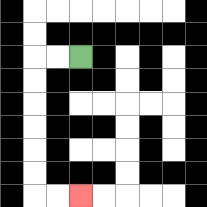{'start': '[3, 2]', 'end': '[3, 8]', 'path_directions': 'L,L,D,D,D,D,D,D,R,R', 'path_coordinates': '[[3, 2], [2, 2], [1, 2], [1, 3], [1, 4], [1, 5], [1, 6], [1, 7], [1, 8], [2, 8], [3, 8]]'}